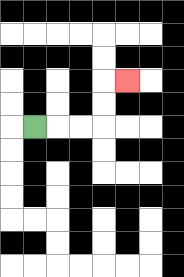{'start': '[1, 5]', 'end': '[5, 3]', 'path_directions': 'R,R,R,U,U,R', 'path_coordinates': '[[1, 5], [2, 5], [3, 5], [4, 5], [4, 4], [4, 3], [5, 3]]'}